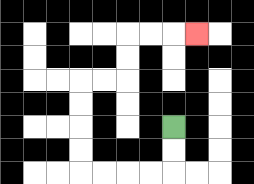{'start': '[7, 5]', 'end': '[8, 1]', 'path_directions': 'D,D,L,L,L,L,U,U,U,U,R,R,U,U,R,R,R', 'path_coordinates': '[[7, 5], [7, 6], [7, 7], [6, 7], [5, 7], [4, 7], [3, 7], [3, 6], [3, 5], [3, 4], [3, 3], [4, 3], [5, 3], [5, 2], [5, 1], [6, 1], [7, 1], [8, 1]]'}